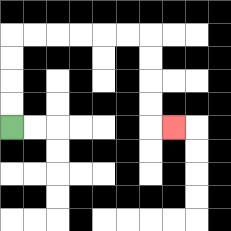{'start': '[0, 5]', 'end': '[7, 5]', 'path_directions': 'U,U,U,U,R,R,R,R,R,R,D,D,D,D,R', 'path_coordinates': '[[0, 5], [0, 4], [0, 3], [0, 2], [0, 1], [1, 1], [2, 1], [3, 1], [4, 1], [5, 1], [6, 1], [6, 2], [6, 3], [6, 4], [6, 5], [7, 5]]'}